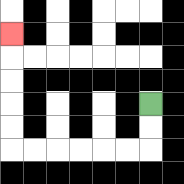{'start': '[6, 4]', 'end': '[0, 1]', 'path_directions': 'D,D,L,L,L,L,L,L,U,U,U,U,U', 'path_coordinates': '[[6, 4], [6, 5], [6, 6], [5, 6], [4, 6], [3, 6], [2, 6], [1, 6], [0, 6], [0, 5], [0, 4], [0, 3], [0, 2], [0, 1]]'}